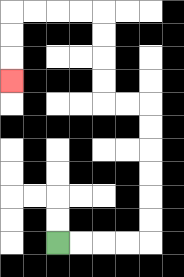{'start': '[2, 10]', 'end': '[0, 3]', 'path_directions': 'R,R,R,R,U,U,U,U,U,U,L,L,U,U,U,U,L,L,L,L,D,D,D', 'path_coordinates': '[[2, 10], [3, 10], [4, 10], [5, 10], [6, 10], [6, 9], [6, 8], [6, 7], [6, 6], [6, 5], [6, 4], [5, 4], [4, 4], [4, 3], [4, 2], [4, 1], [4, 0], [3, 0], [2, 0], [1, 0], [0, 0], [0, 1], [0, 2], [0, 3]]'}